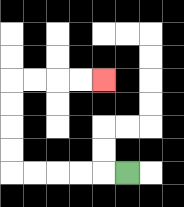{'start': '[5, 7]', 'end': '[4, 3]', 'path_directions': 'L,L,L,L,L,U,U,U,U,R,R,R,R', 'path_coordinates': '[[5, 7], [4, 7], [3, 7], [2, 7], [1, 7], [0, 7], [0, 6], [0, 5], [0, 4], [0, 3], [1, 3], [2, 3], [3, 3], [4, 3]]'}